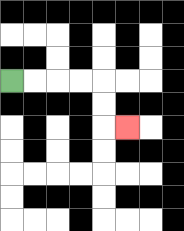{'start': '[0, 3]', 'end': '[5, 5]', 'path_directions': 'R,R,R,R,D,D,R', 'path_coordinates': '[[0, 3], [1, 3], [2, 3], [3, 3], [4, 3], [4, 4], [4, 5], [5, 5]]'}